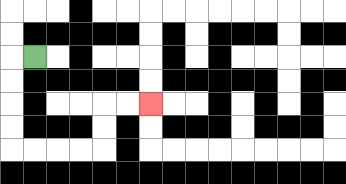{'start': '[1, 2]', 'end': '[6, 4]', 'path_directions': 'L,D,D,D,D,R,R,R,R,U,U,R,R', 'path_coordinates': '[[1, 2], [0, 2], [0, 3], [0, 4], [0, 5], [0, 6], [1, 6], [2, 6], [3, 6], [4, 6], [4, 5], [4, 4], [5, 4], [6, 4]]'}